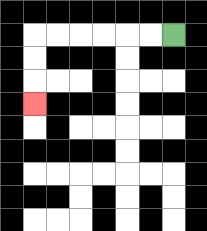{'start': '[7, 1]', 'end': '[1, 4]', 'path_directions': 'L,L,L,L,L,L,D,D,D', 'path_coordinates': '[[7, 1], [6, 1], [5, 1], [4, 1], [3, 1], [2, 1], [1, 1], [1, 2], [1, 3], [1, 4]]'}